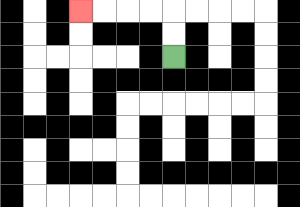{'start': '[7, 2]', 'end': '[3, 0]', 'path_directions': 'U,U,L,L,L,L', 'path_coordinates': '[[7, 2], [7, 1], [7, 0], [6, 0], [5, 0], [4, 0], [3, 0]]'}